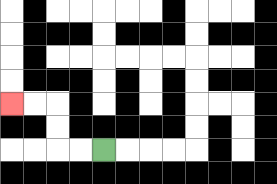{'start': '[4, 6]', 'end': '[0, 4]', 'path_directions': 'L,L,U,U,L,L', 'path_coordinates': '[[4, 6], [3, 6], [2, 6], [2, 5], [2, 4], [1, 4], [0, 4]]'}